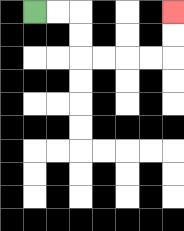{'start': '[1, 0]', 'end': '[7, 0]', 'path_directions': 'R,R,D,D,R,R,R,R,U,U', 'path_coordinates': '[[1, 0], [2, 0], [3, 0], [3, 1], [3, 2], [4, 2], [5, 2], [6, 2], [7, 2], [7, 1], [7, 0]]'}